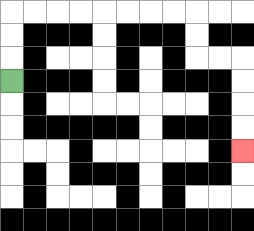{'start': '[0, 3]', 'end': '[10, 6]', 'path_directions': 'U,U,U,R,R,R,R,R,R,R,R,D,D,R,R,D,D,D,D', 'path_coordinates': '[[0, 3], [0, 2], [0, 1], [0, 0], [1, 0], [2, 0], [3, 0], [4, 0], [5, 0], [6, 0], [7, 0], [8, 0], [8, 1], [8, 2], [9, 2], [10, 2], [10, 3], [10, 4], [10, 5], [10, 6]]'}